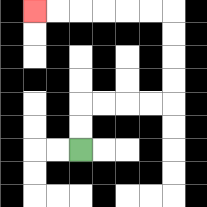{'start': '[3, 6]', 'end': '[1, 0]', 'path_directions': 'U,U,R,R,R,R,U,U,U,U,L,L,L,L,L,L', 'path_coordinates': '[[3, 6], [3, 5], [3, 4], [4, 4], [5, 4], [6, 4], [7, 4], [7, 3], [7, 2], [7, 1], [7, 0], [6, 0], [5, 0], [4, 0], [3, 0], [2, 0], [1, 0]]'}